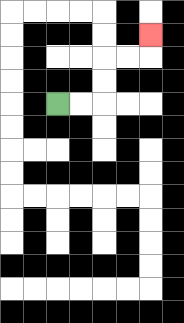{'start': '[2, 4]', 'end': '[6, 1]', 'path_directions': 'R,R,U,U,R,R,U', 'path_coordinates': '[[2, 4], [3, 4], [4, 4], [4, 3], [4, 2], [5, 2], [6, 2], [6, 1]]'}